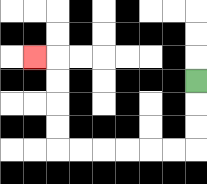{'start': '[8, 3]', 'end': '[1, 2]', 'path_directions': 'D,D,D,L,L,L,L,L,L,U,U,U,U,L', 'path_coordinates': '[[8, 3], [8, 4], [8, 5], [8, 6], [7, 6], [6, 6], [5, 6], [4, 6], [3, 6], [2, 6], [2, 5], [2, 4], [2, 3], [2, 2], [1, 2]]'}